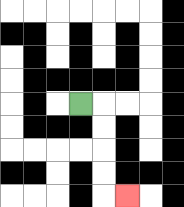{'start': '[3, 4]', 'end': '[5, 8]', 'path_directions': 'R,D,D,D,D,R', 'path_coordinates': '[[3, 4], [4, 4], [4, 5], [4, 6], [4, 7], [4, 8], [5, 8]]'}